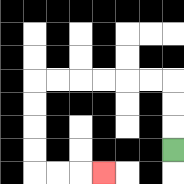{'start': '[7, 6]', 'end': '[4, 7]', 'path_directions': 'U,U,U,L,L,L,L,L,L,D,D,D,D,R,R,R', 'path_coordinates': '[[7, 6], [7, 5], [7, 4], [7, 3], [6, 3], [5, 3], [4, 3], [3, 3], [2, 3], [1, 3], [1, 4], [1, 5], [1, 6], [1, 7], [2, 7], [3, 7], [4, 7]]'}